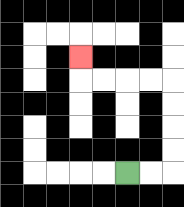{'start': '[5, 7]', 'end': '[3, 2]', 'path_directions': 'R,R,U,U,U,U,L,L,L,L,U', 'path_coordinates': '[[5, 7], [6, 7], [7, 7], [7, 6], [7, 5], [7, 4], [7, 3], [6, 3], [5, 3], [4, 3], [3, 3], [3, 2]]'}